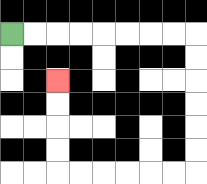{'start': '[0, 1]', 'end': '[2, 3]', 'path_directions': 'R,R,R,R,R,R,R,R,D,D,D,D,D,D,L,L,L,L,L,L,U,U,U,U', 'path_coordinates': '[[0, 1], [1, 1], [2, 1], [3, 1], [4, 1], [5, 1], [6, 1], [7, 1], [8, 1], [8, 2], [8, 3], [8, 4], [8, 5], [8, 6], [8, 7], [7, 7], [6, 7], [5, 7], [4, 7], [3, 7], [2, 7], [2, 6], [2, 5], [2, 4], [2, 3]]'}